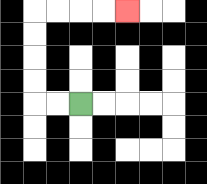{'start': '[3, 4]', 'end': '[5, 0]', 'path_directions': 'L,L,U,U,U,U,R,R,R,R', 'path_coordinates': '[[3, 4], [2, 4], [1, 4], [1, 3], [1, 2], [1, 1], [1, 0], [2, 0], [3, 0], [4, 0], [5, 0]]'}